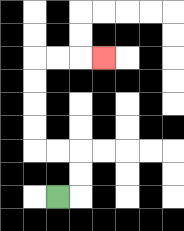{'start': '[2, 8]', 'end': '[4, 2]', 'path_directions': 'R,U,U,L,L,U,U,U,U,R,R,R', 'path_coordinates': '[[2, 8], [3, 8], [3, 7], [3, 6], [2, 6], [1, 6], [1, 5], [1, 4], [1, 3], [1, 2], [2, 2], [3, 2], [4, 2]]'}